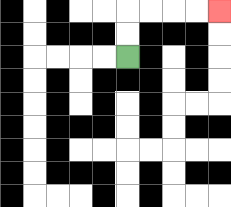{'start': '[5, 2]', 'end': '[9, 0]', 'path_directions': 'U,U,R,R,R,R', 'path_coordinates': '[[5, 2], [5, 1], [5, 0], [6, 0], [7, 0], [8, 0], [9, 0]]'}